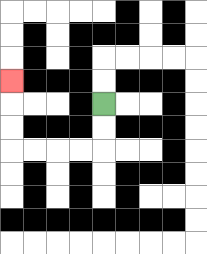{'start': '[4, 4]', 'end': '[0, 3]', 'path_directions': 'D,D,L,L,L,L,U,U,U', 'path_coordinates': '[[4, 4], [4, 5], [4, 6], [3, 6], [2, 6], [1, 6], [0, 6], [0, 5], [0, 4], [0, 3]]'}